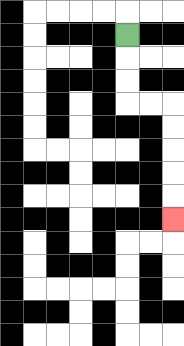{'start': '[5, 1]', 'end': '[7, 9]', 'path_directions': 'D,D,D,R,R,D,D,D,D,D', 'path_coordinates': '[[5, 1], [5, 2], [5, 3], [5, 4], [6, 4], [7, 4], [7, 5], [7, 6], [7, 7], [7, 8], [7, 9]]'}